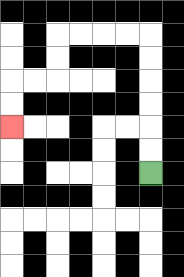{'start': '[6, 7]', 'end': '[0, 5]', 'path_directions': 'U,U,U,U,U,U,L,L,L,L,D,D,L,L,D,D', 'path_coordinates': '[[6, 7], [6, 6], [6, 5], [6, 4], [6, 3], [6, 2], [6, 1], [5, 1], [4, 1], [3, 1], [2, 1], [2, 2], [2, 3], [1, 3], [0, 3], [0, 4], [0, 5]]'}